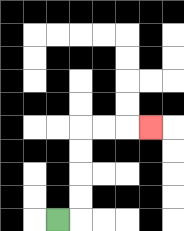{'start': '[2, 9]', 'end': '[6, 5]', 'path_directions': 'R,U,U,U,U,R,R,R', 'path_coordinates': '[[2, 9], [3, 9], [3, 8], [3, 7], [3, 6], [3, 5], [4, 5], [5, 5], [6, 5]]'}